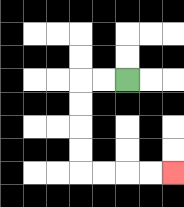{'start': '[5, 3]', 'end': '[7, 7]', 'path_directions': 'L,L,D,D,D,D,R,R,R,R', 'path_coordinates': '[[5, 3], [4, 3], [3, 3], [3, 4], [3, 5], [3, 6], [3, 7], [4, 7], [5, 7], [6, 7], [7, 7]]'}